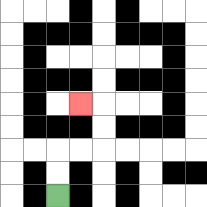{'start': '[2, 8]', 'end': '[3, 4]', 'path_directions': 'U,U,R,R,U,U,L', 'path_coordinates': '[[2, 8], [2, 7], [2, 6], [3, 6], [4, 6], [4, 5], [4, 4], [3, 4]]'}